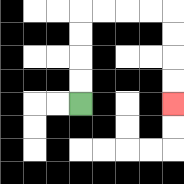{'start': '[3, 4]', 'end': '[7, 4]', 'path_directions': 'U,U,U,U,R,R,R,R,D,D,D,D', 'path_coordinates': '[[3, 4], [3, 3], [3, 2], [3, 1], [3, 0], [4, 0], [5, 0], [6, 0], [7, 0], [7, 1], [7, 2], [7, 3], [7, 4]]'}